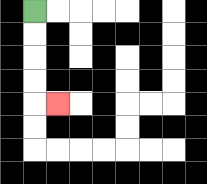{'start': '[1, 0]', 'end': '[2, 4]', 'path_directions': 'D,D,D,D,R', 'path_coordinates': '[[1, 0], [1, 1], [1, 2], [1, 3], [1, 4], [2, 4]]'}